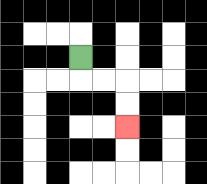{'start': '[3, 2]', 'end': '[5, 5]', 'path_directions': 'D,R,R,D,D', 'path_coordinates': '[[3, 2], [3, 3], [4, 3], [5, 3], [5, 4], [5, 5]]'}